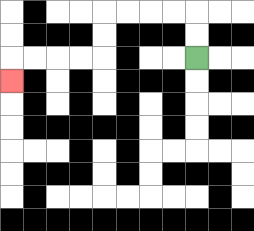{'start': '[8, 2]', 'end': '[0, 3]', 'path_directions': 'U,U,L,L,L,L,D,D,L,L,L,L,D', 'path_coordinates': '[[8, 2], [8, 1], [8, 0], [7, 0], [6, 0], [5, 0], [4, 0], [4, 1], [4, 2], [3, 2], [2, 2], [1, 2], [0, 2], [0, 3]]'}